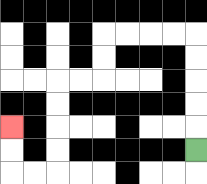{'start': '[8, 6]', 'end': '[0, 5]', 'path_directions': 'U,U,U,U,U,L,L,L,L,D,D,L,L,D,D,D,D,L,L,U,U', 'path_coordinates': '[[8, 6], [8, 5], [8, 4], [8, 3], [8, 2], [8, 1], [7, 1], [6, 1], [5, 1], [4, 1], [4, 2], [4, 3], [3, 3], [2, 3], [2, 4], [2, 5], [2, 6], [2, 7], [1, 7], [0, 7], [0, 6], [0, 5]]'}